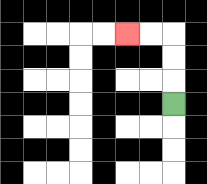{'start': '[7, 4]', 'end': '[5, 1]', 'path_directions': 'U,U,U,L,L', 'path_coordinates': '[[7, 4], [7, 3], [7, 2], [7, 1], [6, 1], [5, 1]]'}